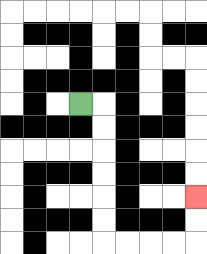{'start': '[3, 4]', 'end': '[8, 8]', 'path_directions': 'R,D,D,D,D,D,D,R,R,R,R,U,U', 'path_coordinates': '[[3, 4], [4, 4], [4, 5], [4, 6], [4, 7], [4, 8], [4, 9], [4, 10], [5, 10], [6, 10], [7, 10], [8, 10], [8, 9], [8, 8]]'}